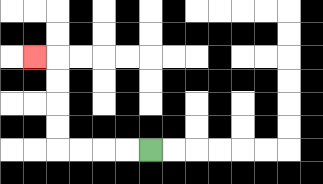{'start': '[6, 6]', 'end': '[1, 2]', 'path_directions': 'L,L,L,L,U,U,U,U,L', 'path_coordinates': '[[6, 6], [5, 6], [4, 6], [3, 6], [2, 6], [2, 5], [2, 4], [2, 3], [2, 2], [1, 2]]'}